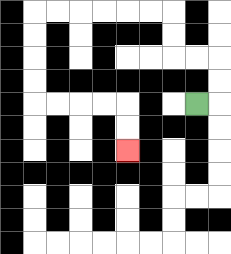{'start': '[8, 4]', 'end': '[5, 6]', 'path_directions': 'R,U,U,L,L,U,U,L,L,L,L,L,L,D,D,D,D,R,R,R,R,D,D', 'path_coordinates': '[[8, 4], [9, 4], [9, 3], [9, 2], [8, 2], [7, 2], [7, 1], [7, 0], [6, 0], [5, 0], [4, 0], [3, 0], [2, 0], [1, 0], [1, 1], [1, 2], [1, 3], [1, 4], [2, 4], [3, 4], [4, 4], [5, 4], [5, 5], [5, 6]]'}